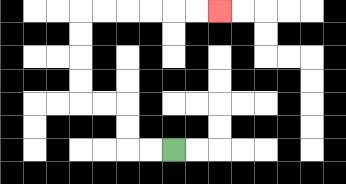{'start': '[7, 6]', 'end': '[9, 0]', 'path_directions': 'L,L,U,U,L,L,U,U,U,U,R,R,R,R,R,R', 'path_coordinates': '[[7, 6], [6, 6], [5, 6], [5, 5], [5, 4], [4, 4], [3, 4], [3, 3], [3, 2], [3, 1], [3, 0], [4, 0], [5, 0], [6, 0], [7, 0], [8, 0], [9, 0]]'}